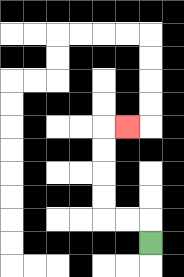{'start': '[6, 10]', 'end': '[5, 5]', 'path_directions': 'U,L,L,U,U,U,U,R', 'path_coordinates': '[[6, 10], [6, 9], [5, 9], [4, 9], [4, 8], [4, 7], [4, 6], [4, 5], [5, 5]]'}